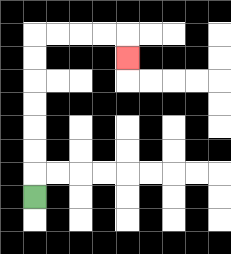{'start': '[1, 8]', 'end': '[5, 2]', 'path_directions': 'U,U,U,U,U,U,U,R,R,R,R,D', 'path_coordinates': '[[1, 8], [1, 7], [1, 6], [1, 5], [1, 4], [1, 3], [1, 2], [1, 1], [2, 1], [3, 1], [4, 1], [5, 1], [5, 2]]'}